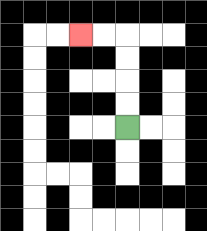{'start': '[5, 5]', 'end': '[3, 1]', 'path_directions': 'U,U,U,U,L,L', 'path_coordinates': '[[5, 5], [5, 4], [5, 3], [5, 2], [5, 1], [4, 1], [3, 1]]'}